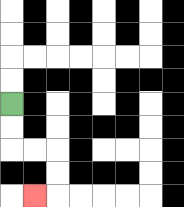{'start': '[0, 4]', 'end': '[1, 8]', 'path_directions': 'D,D,R,R,D,D,L', 'path_coordinates': '[[0, 4], [0, 5], [0, 6], [1, 6], [2, 6], [2, 7], [2, 8], [1, 8]]'}